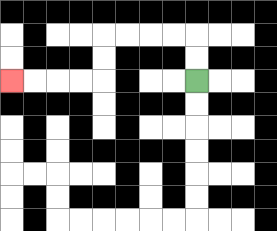{'start': '[8, 3]', 'end': '[0, 3]', 'path_directions': 'U,U,L,L,L,L,D,D,L,L,L,L', 'path_coordinates': '[[8, 3], [8, 2], [8, 1], [7, 1], [6, 1], [5, 1], [4, 1], [4, 2], [4, 3], [3, 3], [2, 3], [1, 3], [0, 3]]'}